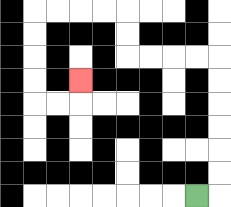{'start': '[8, 8]', 'end': '[3, 3]', 'path_directions': 'R,U,U,U,U,U,U,L,L,L,L,U,U,L,L,L,L,D,D,D,D,R,R,U', 'path_coordinates': '[[8, 8], [9, 8], [9, 7], [9, 6], [9, 5], [9, 4], [9, 3], [9, 2], [8, 2], [7, 2], [6, 2], [5, 2], [5, 1], [5, 0], [4, 0], [3, 0], [2, 0], [1, 0], [1, 1], [1, 2], [1, 3], [1, 4], [2, 4], [3, 4], [3, 3]]'}